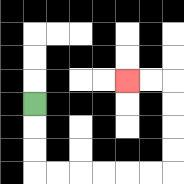{'start': '[1, 4]', 'end': '[5, 3]', 'path_directions': 'D,D,D,R,R,R,R,R,R,U,U,U,U,L,L', 'path_coordinates': '[[1, 4], [1, 5], [1, 6], [1, 7], [2, 7], [3, 7], [4, 7], [5, 7], [6, 7], [7, 7], [7, 6], [7, 5], [7, 4], [7, 3], [6, 3], [5, 3]]'}